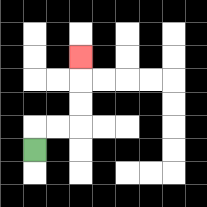{'start': '[1, 6]', 'end': '[3, 2]', 'path_directions': 'U,R,R,U,U,U', 'path_coordinates': '[[1, 6], [1, 5], [2, 5], [3, 5], [3, 4], [3, 3], [3, 2]]'}